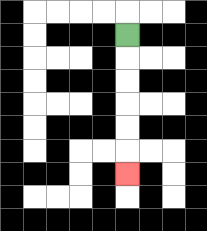{'start': '[5, 1]', 'end': '[5, 7]', 'path_directions': 'D,D,D,D,D,D', 'path_coordinates': '[[5, 1], [5, 2], [5, 3], [5, 4], [5, 5], [5, 6], [5, 7]]'}